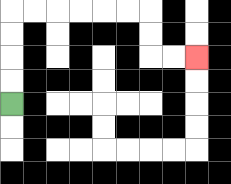{'start': '[0, 4]', 'end': '[8, 2]', 'path_directions': 'U,U,U,U,R,R,R,R,R,R,D,D,R,R', 'path_coordinates': '[[0, 4], [0, 3], [0, 2], [0, 1], [0, 0], [1, 0], [2, 0], [3, 0], [4, 0], [5, 0], [6, 0], [6, 1], [6, 2], [7, 2], [8, 2]]'}